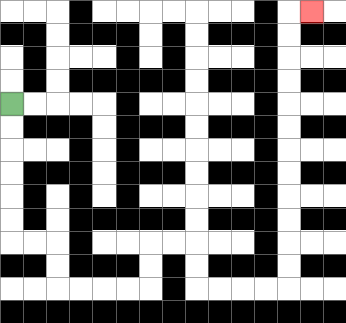{'start': '[0, 4]', 'end': '[13, 0]', 'path_directions': 'D,D,D,D,D,D,R,R,D,D,R,R,R,R,U,U,R,R,D,D,R,R,R,R,U,U,U,U,U,U,U,U,U,U,U,U,R', 'path_coordinates': '[[0, 4], [0, 5], [0, 6], [0, 7], [0, 8], [0, 9], [0, 10], [1, 10], [2, 10], [2, 11], [2, 12], [3, 12], [4, 12], [5, 12], [6, 12], [6, 11], [6, 10], [7, 10], [8, 10], [8, 11], [8, 12], [9, 12], [10, 12], [11, 12], [12, 12], [12, 11], [12, 10], [12, 9], [12, 8], [12, 7], [12, 6], [12, 5], [12, 4], [12, 3], [12, 2], [12, 1], [12, 0], [13, 0]]'}